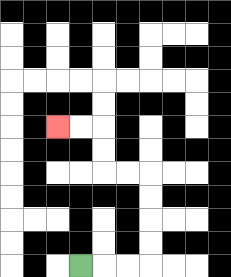{'start': '[3, 11]', 'end': '[2, 5]', 'path_directions': 'R,R,R,U,U,U,U,L,L,U,U,L,L', 'path_coordinates': '[[3, 11], [4, 11], [5, 11], [6, 11], [6, 10], [6, 9], [6, 8], [6, 7], [5, 7], [4, 7], [4, 6], [4, 5], [3, 5], [2, 5]]'}